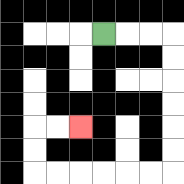{'start': '[4, 1]', 'end': '[3, 5]', 'path_directions': 'R,R,R,D,D,D,D,D,D,L,L,L,L,L,L,U,U,R,R', 'path_coordinates': '[[4, 1], [5, 1], [6, 1], [7, 1], [7, 2], [7, 3], [7, 4], [7, 5], [7, 6], [7, 7], [6, 7], [5, 7], [4, 7], [3, 7], [2, 7], [1, 7], [1, 6], [1, 5], [2, 5], [3, 5]]'}